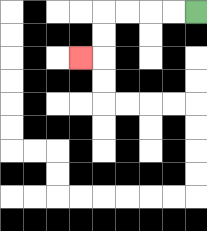{'start': '[8, 0]', 'end': '[3, 2]', 'path_directions': 'L,L,L,L,D,D,L', 'path_coordinates': '[[8, 0], [7, 0], [6, 0], [5, 0], [4, 0], [4, 1], [4, 2], [3, 2]]'}